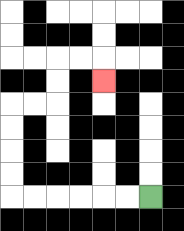{'start': '[6, 8]', 'end': '[4, 3]', 'path_directions': 'L,L,L,L,L,L,U,U,U,U,R,R,U,U,R,R,D', 'path_coordinates': '[[6, 8], [5, 8], [4, 8], [3, 8], [2, 8], [1, 8], [0, 8], [0, 7], [0, 6], [0, 5], [0, 4], [1, 4], [2, 4], [2, 3], [2, 2], [3, 2], [4, 2], [4, 3]]'}